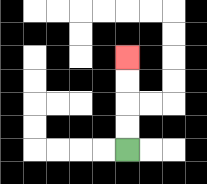{'start': '[5, 6]', 'end': '[5, 2]', 'path_directions': 'U,U,U,U', 'path_coordinates': '[[5, 6], [5, 5], [5, 4], [5, 3], [5, 2]]'}